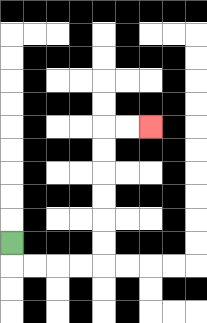{'start': '[0, 10]', 'end': '[6, 5]', 'path_directions': 'D,R,R,R,R,U,U,U,U,U,U,R,R', 'path_coordinates': '[[0, 10], [0, 11], [1, 11], [2, 11], [3, 11], [4, 11], [4, 10], [4, 9], [4, 8], [4, 7], [4, 6], [4, 5], [5, 5], [6, 5]]'}